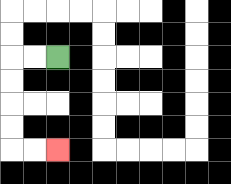{'start': '[2, 2]', 'end': '[2, 6]', 'path_directions': 'L,L,D,D,D,D,R,R', 'path_coordinates': '[[2, 2], [1, 2], [0, 2], [0, 3], [0, 4], [0, 5], [0, 6], [1, 6], [2, 6]]'}